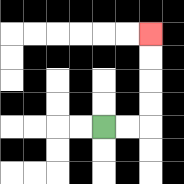{'start': '[4, 5]', 'end': '[6, 1]', 'path_directions': 'R,R,U,U,U,U', 'path_coordinates': '[[4, 5], [5, 5], [6, 5], [6, 4], [6, 3], [6, 2], [6, 1]]'}